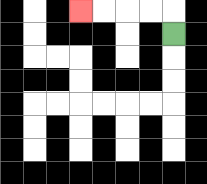{'start': '[7, 1]', 'end': '[3, 0]', 'path_directions': 'U,L,L,L,L', 'path_coordinates': '[[7, 1], [7, 0], [6, 0], [5, 0], [4, 0], [3, 0]]'}